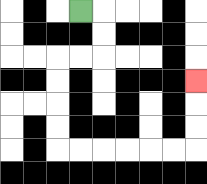{'start': '[3, 0]', 'end': '[8, 3]', 'path_directions': 'R,D,D,L,L,D,D,D,D,R,R,R,R,R,R,U,U,U', 'path_coordinates': '[[3, 0], [4, 0], [4, 1], [4, 2], [3, 2], [2, 2], [2, 3], [2, 4], [2, 5], [2, 6], [3, 6], [4, 6], [5, 6], [6, 6], [7, 6], [8, 6], [8, 5], [8, 4], [8, 3]]'}